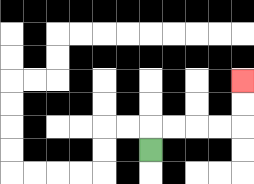{'start': '[6, 6]', 'end': '[10, 3]', 'path_directions': 'U,R,R,R,R,U,U', 'path_coordinates': '[[6, 6], [6, 5], [7, 5], [8, 5], [9, 5], [10, 5], [10, 4], [10, 3]]'}